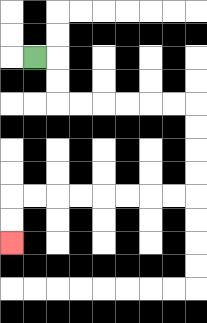{'start': '[1, 2]', 'end': '[0, 10]', 'path_directions': 'R,D,D,R,R,R,R,R,R,D,D,D,D,L,L,L,L,L,L,L,L,D,D', 'path_coordinates': '[[1, 2], [2, 2], [2, 3], [2, 4], [3, 4], [4, 4], [5, 4], [6, 4], [7, 4], [8, 4], [8, 5], [8, 6], [8, 7], [8, 8], [7, 8], [6, 8], [5, 8], [4, 8], [3, 8], [2, 8], [1, 8], [0, 8], [0, 9], [0, 10]]'}